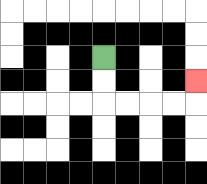{'start': '[4, 2]', 'end': '[8, 3]', 'path_directions': 'D,D,R,R,R,R,U', 'path_coordinates': '[[4, 2], [4, 3], [4, 4], [5, 4], [6, 4], [7, 4], [8, 4], [8, 3]]'}